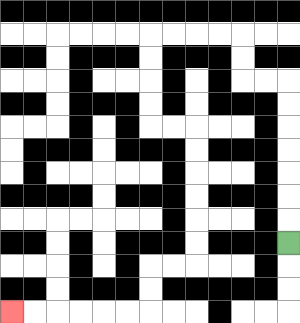{'start': '[12, 10]', 'end': '[0, 13]', 'path_directions': 'U,U,U,U,U,U,U,L,L,U,U,L,L,L,L,D,D,D,D,R,R,D,D,D,D,D,D,L,L,D,D,L,L,L,L,L,L', 'path_coordinates': '[[12, 10], [12, 9], [12, 8], [12, 7], [12, 6], [12, 5], [12, 4], [12, 3], [11, 3], [10, 3], [10, 2], [10, 1], [9, 1], [8, 1], [7, 1], [6, 1], [6, 2], [6, 3], [6, 4], [6, 5], [7, 5], [8, 5], [8, 6], [8, 7], [8, 8], [8, 9], [8, 10], [8, 11], [7, 11], [6, 11], [6, 12], [6, 13], [5, 13], [4, 13], [3, 13], [2, 13], [1, 13], [0, 13]]'}